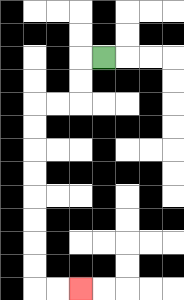{'start': '[4, 2]', 'end': '[3, 12]', 'path_directions': 'L,D,D,L,L,D,D,D,D,D,D,D,D,R,R', 'path_coordinates': '[[4, 2], [3, 2], [3, 3], [3, 4], [2, 4], [1, 4], [1, 5], [1, 6], [1, 7], [1, 8], [1, 9], [1, 10], [1, 11], [1, 12], [2, 12], [3, 12]]'}